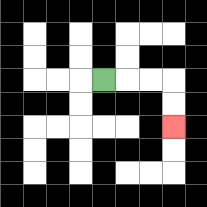{'start': '[4, 3]', 'end': '[7, 5]', 'path_directions': 'R,R,R,D,D', 'path_coordinates': '[[4, 3], [5, 3], [6, 3], [7, 3], [7, 4], [7, 5]]'}